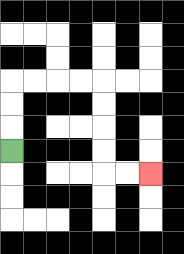{'start': '[0, 6]', 'end': '[6, 7]', 'path_directions': 'U,U,U,R,R,R,R,D,D,D,D,R,R', 'path_coordinates': '[[0, 6], [0, 5], [0, 4], [0, 3], [1, 3], [2, 3], [3, 3], [4, 3], [4, 4], [4, 5], [4, 6], [4, 7], [5, 7], [6, 7]]'}